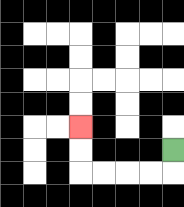{'start': '[7, 6]', 'end': '[3, 5]', 'path_directions': 'D,L,L,L,L,U,U', 'path_coordinates': '[[7, 6], [7, 7], [6, 7], [5, 7], [4, 7], [3, 7], [3, 6], [3, 5]]'}